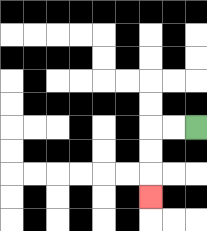{'start': '[8, 5]', 'end': '[6, 8]', 'path_directions': 'L,L,D,D,D', 'path_coordinates': '[[8, 5], [7, 5], [6, 5], [6, 6], [6, 7], [6, 8]]'}